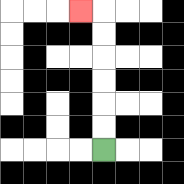{'start': '[4, 6]', 'end': '[3, 0]', 'path_directions': 'U,U,U,U,U,U,L', 'path_coordinates': '[[4, 6], [4, 5], [4, 4], [4, 3], [4, 2], [4, 1], [4, 0], [3, 0]]'}